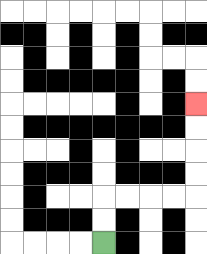{'start': '[4, 10]', 'end': '[8, 4]', 'path_directions': 'U,U,R,R,R,R,U,U,U,U', 'path_coordinates': '[[4, 10], [4, 9], [4, 8], [5, 8], [6, 8], [7, 8], [8, 8], [8, 7], [8, 6], [8, 5], [8, 4]]'}